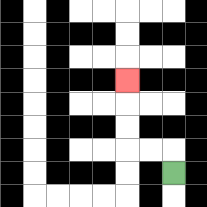{'start': '[7, 7]', 'end': '[5, 3]', 'path_directions': 'U,L,L,U,U,U', 'path_coordinates': '[[7, 7], [7, 6], [6, 6], [5, 6], [5, 5], [5, 4], [5, 3]]'}